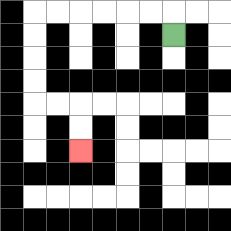{'start': '[7, 1]', 'end': '[3, 6]', 'path_directions': 'U,L,L,L,L,L,L,D,D,D,D,R,R,D,D', 'path_coordinates': '[[7, 1], [7, 0], [6, 0], [5, 0], [4, 0], [3, 0], [2, 0], [1, 0], [1, 1], [1, 2], [1, 3], [1, 4], [2, 4], [3, 4], [3, 5], [3, 6]]'}